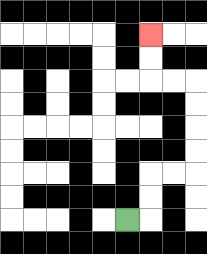{'start': '[5, 9]', 'end': '[6, 1]', 'path_directions': 'R,U,U,R,R,U,U,U,U,L,L,U,U', 'path_coordinates': '[[5, 9], [6, 9], [6, 8], [6, 7], [7, 7], [8, 7], [8, 6], [8, 5], [8, 4], [8, 3], [7, 3], [6, 3], [6, 2], [6, 1]]'}